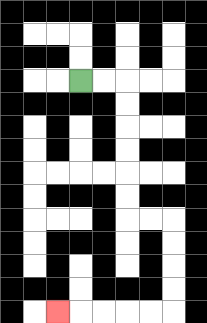{'start': '[3, 3]', 'end': '[2, 13]', 'path_directions': 'R,R,D,D,D,D,D,D,R,R,D,D,D,D,L,L,L,L,L', 'path_coordinates': '[[3, 3], [4, 3], [5, 3], [5, 4], [5, 5], [5, 6], [5, 7], [5, 8], [5, 9], [6, 9], [7, 9], [7, 10], [7, 11], [7, 12], [7, 13], [6, 13], [5, 13], [4, 13], [3, 13], [2, 13]]'}